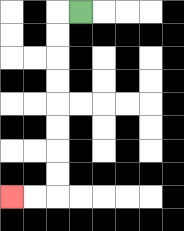{'start': '[3, 0]', 'end': '[0, 8]', 'path_directions': 'L,D,D,D,D,D,D,D,D,L,L', 'path_coordinates': '[[3, 0], [2, 0], [2, 1], [2, 2], [2, 3], [2, 4], [2, 5], [2, 6], [2, 7], [2, 8], [1, 8], [0, 8]]'}